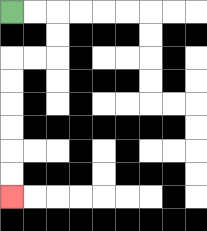{'start': '[0, 0]', 'end': '[0, 8]', 'path_directions': 'R,R,D,D,L,L,D,D,D,D,D,D', 'path_coordinates': '[[0, 0], [1, 0], [2, 0], [2, 1], [2, 2], [1, 2], [0, 2], [0, 3], [0, 4], [0, 5], [0, 6], [0, 7], [0, 8]]'}